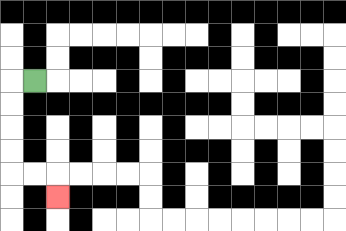{'start': '[1, 3]', 'end': '[2, 8]', 'path_directions': 'L,D,D,D,D,R,R,D', 'path_coordinates': '[[1, 3], [0, 3], [0, 4], [0, 5], [0, 6], [0, 7], [1, 7], [2, 7], [2, 8]]'}